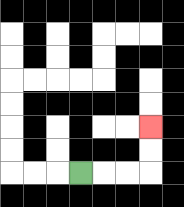{'start': '[3, 7]', 'end': '[6, 5]', 'path_directions': 'R,R,R,U,U', 'path_coordinates': '[[3, 7], [4, 7], [5, 7], [6, 7], [6, 6], [6, 5]]'}